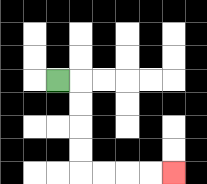{'start': '[2, 3]', 'end': '[7, 7]', 'path_directions': 'R,D,D,D,D,R,R,R,R', 'path_coordinates': '[[2, 3], [3, 3], [3, 4], [3, 5], [3, 6], [3, 7], [4, 7], [5, 7], [6, 7], [7, 7]]'}